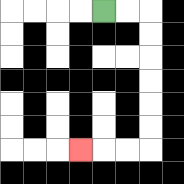{'start': '[4, 0]', 'end': '[3, 6]', 'path_directions': 'R,R,D,D,D,D,D,D,L,L,L', 'path_coordinates': '[[4, 0], [5, 0], [6, 0], [6, 1], [6, 2], [6, 3], [6, 4], [6, 5], [6, 6], [5, 6], [4, 6], [3, 6]]'}